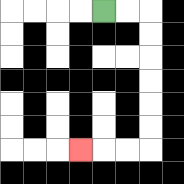{'start': '[4, 0]', 'end': '[3, 6]', 'path_directions': 'R,R,D,D,D,D,D,D,L,L,L', 'path_coordinates': '[[4, 0], [5, 0], [6, 0], [6, 1], [6, 2], [6, 3], [6, 4], [6, 5], [6, 6], [5, 6], [4, 6], [3, 6]]'}